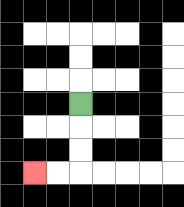{'start': '[3, 4]', 'end': '[1, 7]', 'path_directions': 'D,D,D,L,L', 'path_coordinates': '[[3, 4], [3, 5], [3, 6], [3, 7], [2, 7], [1, 7]]'}